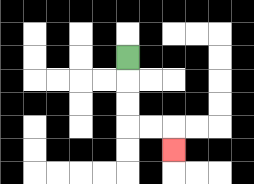{'start': '[5, 2]', 'end': '[7, 6]', 'path_directions': 'D,D,D,R,R,D', 'path_coordinates': '[[5, 2], [5, 3], [5, 4], [5, 5], [6, 5], [7, 5], [7, 6]]'}